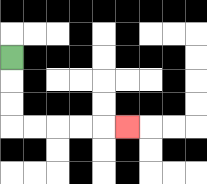{'start': '[0, 2]', 'end': '[5, 5]', 'path_directions': 'D,D,D,R,R,R,R,R', 'path_coordinates': '[[0, 2], [0, 3], [0, 4], [0, 5], [1, 5], [2, 5], [3, 5], [4, 5], [5, 5]]'}